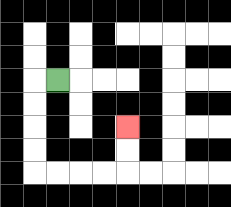{'start': '[2, 3]', 'end': '[5, 5]', 'path_directions': 'L,D,D,D,D,R,R,R,R,U,U', 'path_coordinates': '[[2, 3], [1, 3], [1, 4], [1, 5], [1, 6], [1, 7], [2, 7], [3, 7], [4, 7], [5, 7], [5, 6], [5, 5]]'}